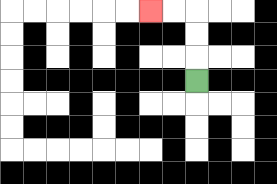{'start': '[8, 3]', 'end': '[6, 0]', 'path_directions': 'U,U,U,L,L', 'path_coordinates': '[[8, 3], [8, 2], [8, 1], [8, 0], [7, 0], [6, 0]]'}